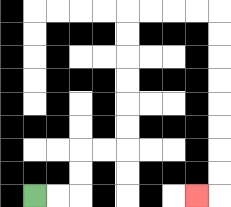{'start': '[1, 8]', 'end': '[8, 8]', 'path_directions': 'R,R,U,U,R,R,U,U,U,U,U,U,R,R,R,R,D,D,D,D,D,D,D,D,L', 'path_coordinates': '[[1, 8], [2, 8], [3, 8], [3, 7], [3, 6], [4, 6], [5, 6], [5, 5], [5, 4], [5, 3], [5, 2], [5, 1], [5, 0], [6, 0], [7, 0], [8, 0], [9, 0], [9, 1], [9, 2], [9, 3], [9, 4], [9, 5], [9, 6], [9, 7], [9, 8], [8, 8]]'}